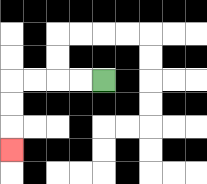{'start': '[4, 3]', 'end': '[0, 6]', 'path_directions': 'L,L,L,L,D,D,D', 'path_coordinates': '[[4, 3], [3, 3], [2, 3], [1, 3], [0, 3], [0, 4], [0, 5], [0, 6]]'}